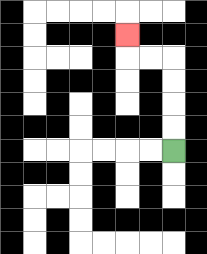{'start': '[7, 6]', 'end': '[5, 1]', 'path_directions': 'U,U,U,U,L,L,U', 'path_coordinates': '[[7, 6], [7, 5], [7, 4], [7, 3], [7, 2], [6, 2], [5, 2], [5, 1]]'}